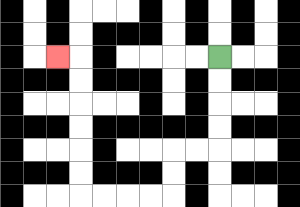{'start': '[9, 2]', 'end': '[2, 2]', 'path_directions': 'D,D,D,D,L,L,D,D,L,L,L,L,U,U,U,U,U,U,L', 'path_coordinates': '[[9, 2], [9, 3], [9, 4], [9, 5], [9, 6], [8, 6], [7, 6], [7, 7], [7, 8], [6, 8], [5, 8], [4, 8], [3, 8], [3, 7], [3, 6], [3, 5], [3, 4], [3, 3], [3, 2], [2, 2]]'}